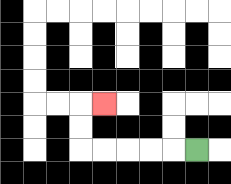{'start': '[8, 6]', 'end': '[4, 4]', 'path_directions': 'L,L,L,L,L,U,U,R', 'path_coordinates': '[[8, 6], [7, 6], [6, 6], [5, 6], [4, 6], [3, 6], [3, 5], [3, 4], [4, 4]]'}